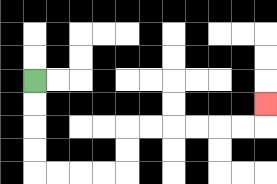{'start': '[1, 3]', 'end': '[11, 4]', 'path_directions': 'D,D,D,D,R,R,R,R,U,U,R,R,R,R,R,R,U', 'path_coordinates': '[[1, 3], [1, 4], [1, 5], [1, 6], [1, 7], [2, 7], [3, 7], [4, 7], [5, 7], [5, 6], [5, 5], [6, 5], [7, 5], [8, 5], [9, 5], [10, 5], [11, 5], [11, 4]]'}